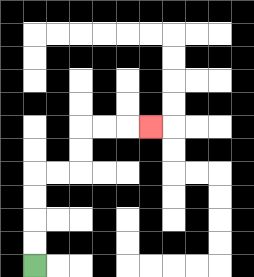{'start': '[1, 11]', 'end': '[6, 5]', 'path_directions': 'U,U,U,U,R,R,U,U,R,R,R', 'path_coordinates': '[[1, 11], [1, 10], [1, 9], [1, 8], [1, 7], [2, 7], [3, 7], [3, 6], [3, 5], [4, 5], [5, 5], [6, 5]]'}